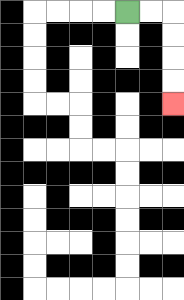{'start': '[5, 0]', 'end': '[7, 4]', 'path_directions': 'R,R,D,D,D,D', 'path_coordinates': '[[5, 0], [6, 0], [7, 0], [7, 1], [7, 2], [7, 3], [7, 4]]'}